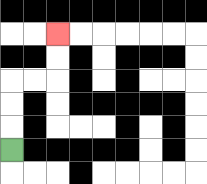{'start': '[0, 6]', 'end': '[2, 1]', 'path_directions': 'U,U,U,R,R,U,U', 'path_coordinates': '[[0, 6], [0, 5], [0, 4], [0, 3], [1, 3], [2, 3], [2, 2], [2, 1]]'}